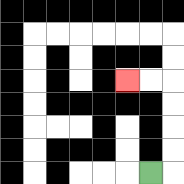{'start': '[6, 7]', 'end': '[5, 3]', 'path_directions': 'R,U,U,U,U,L,L', 'path_coordinates': '[[6, 7], [7, 7], [7, 6], [7, 5], [7, 4], [7, 3], [6, 3], [5, 3]]'}